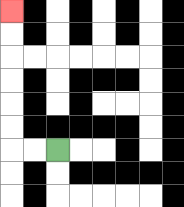{'start': '[2, 6]', 'end': '[0, 0]', 'path_directions': 'L,L,U,U,U,U,U,U', 'path_coordinates': '[[2, 6], [1, 6], [0, 6], [0, 5], [0, 4], [0, 3], [0, 2], [0, 1], [0, 0]]'}